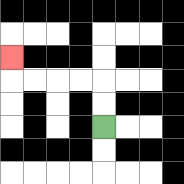{'start': '[4, 5]', 'end': '[0, 2]', 'path_directions': 'U,U,L,L,L,L,U', 'path_coordinates': '[[4, 5], [4, 4], [4, 3], [3, 3], [2, 3], [1, 3], [0, 3], [0, 2]]'}